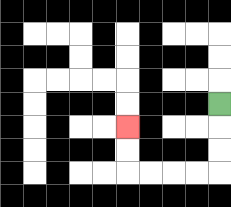{'start': '[9, 4]', 'end': '[5, 5]', 'path_directions': 'D,D,D,L,L,L,L,U,U', 'path_coordinates': '[[9, 4], [9, 5], [9, 6], [9, 7], [8, 7], [7, 7], [6, 7], [5, 7], [5, 6], [5, 5]]'}